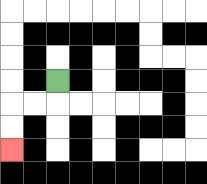{'start': '[2, 3]', 'end': '[0, 6]', 'path_directions': 'D,L,L,D,D', 'path_coordinates': '[[2, 3], [2, 4], [1, 4], [0, 4], [0, 5], [0, 6]]'}